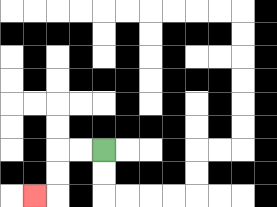{'start': '[4, 6]', 'end': '[1, 8]', 'path_directions': 'L,L,D,D,L', 'path_coordinates': '[[4, 6], [3, 6], [2, 6], [2, 7], [2, 8], [1, 8]]'}